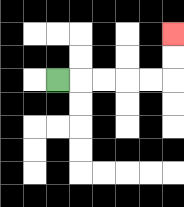{'start': '[2, 3]', 'end': '[7, 1]', 'path_directions': 'R,R,R,R,R,U,U', 'path_coordinates': '[[2, 3], [3, 3], [4, 3], [5, 3], [6, 3], [7, 3], [7, 2], [7, 1]]'}